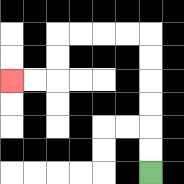{'start': '[6, 7]', 'end': '[0, 3]', 'path_directions': 'U,U,U,U,U,U,L,L,L,L,D,D,L,L', 'path_coordinates': '[[6, 7], [6, 6], [6, 5], [6, 4], [6, 3], [6, 2], [6, 1], [5, 1], [4, 1], [3, 1], [2, 1], [2, 2], [2, 3], [1, 3], [0, 3]]'}